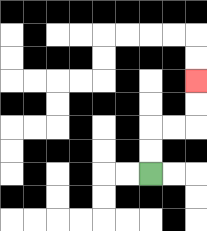{'start': '[6, 7]', 'end': '[8, 3]', 'path_directions': 'U,U,R,R,U,U', 'path_coordinates': '[[6, 7], [6, 6], [6, 5], [7, 5], [8, 5], [8, 4], [8, 3]]'}